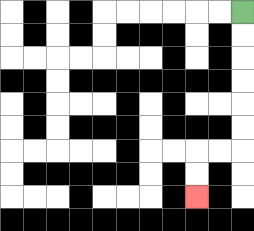{'start': '[10, 0]', 'end': '[8, 8]', 'path_directions': 'D,D,D,D,D,D,L,L,D,D', 'path_coordinates': '[[10, 0], [10, 1], [10, 2], [10, 3], [10, 4], [10, 5], [10, 6], [9, 6], [8, 6], [8, 7], [8, 8]]'}